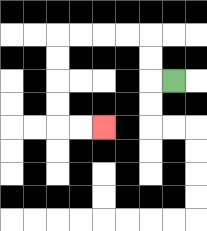{'start': '[7, 3]', 'end': '[4, 5]', 'path_directions': 'L,U,U,L,L,L,L,D,D,D,D,R,R', 'path_coordinates': '[[7, 3], [6, 3], [6, 2], [6, 1], [5, 1], [4, 1], [3, 1], [2, 1], [2, 2], [2, 3], [2, 4], [2, 5], [3, 5], [4, 5]]'}